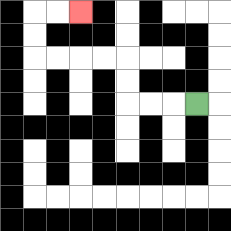{'start': '[8, 4]', 'end': '[3, 0]', 'path_directions': 'L,L,L,U,U,L,L,L,L,U,U,R,R', 'path_coordinates': '[[8, 4], [7, 4], [6, 4], [5, 4], [5, 3], [5, 2], [4, 2], [3, 2], [2, 2], [1, 2], [1, 1], [1, 0], [2, 0], [3, 0]]'}